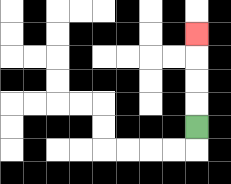{'start': '[8, 5]', 'end': '[8, 1]', 'path_directions': 'U,U,U,U', 'path_coordinates': '[[8, 5], [8, 4], [8, 3], [8, 2], [8, 1]]'}